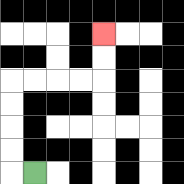{'start': '[1, 7]', 'end': '[4, 1]', 'path_directions': 'L,U,U,U,U,R,R,R,R,U,U', 'path_coordinates': '[[1, 7], [0, 7], [0, 6], [0, 5], [0, 4], [0, 3], [1, 3], [2, 3], [3, 3], [4, 3], [4, 2], [4, 1]]'}